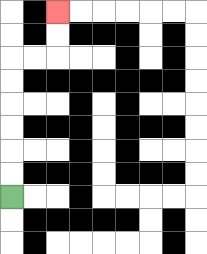{'start': '[0, 8]', 'end': '[2, 0]', 'path_directions': 'U,U,U,U,U,U,R,R,U,U', 'path_coordinates': '[[0, 8], [0, 7], [0, 6], [0, 5], [0, 4], [0, 3], [0, 2], [1, 2], [2, 2], [2, 1], [2, 0]]'}